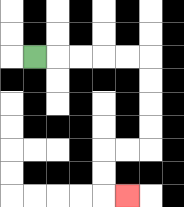{'start': '[1, 2]', 'end': '[5, 8]', 'path_directions': 'R,R,R,R,R,D,D,D,D,L,L,D,D,R', 'path_coordinates': '[[1, 2], [2, 2], [3, 2], [4, 2], [5, 2], [6, 2], [6, 3], [6, 4], [6, 5], [6, 6], [5, 6], [4, 6], [4, 7], [4, 8], [5, 8]]'}